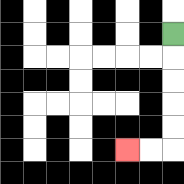{'start': '[7, 1]', 'end': '[5, 6]', 'path_directions': 'D,D,D,D,D,L,L', 'path_coordinates': '[[7, 1], [7, 2], [7, 3], [7, 4], [7, 5], [7, 6], [6, 6], [5, 6]]'}